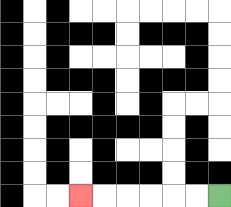{'start': '[9, 8]', 'end': '[3, 8]', 'path_directions': 'L,L,L,L,L,L', 'path_coordinates': '[[9, 8], [8, 8], [7, 8], [6, 8], [5, 8], [4, 8], [3, 8]]'}